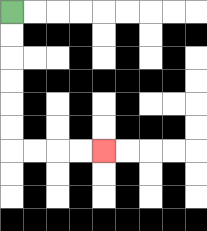{'start': '[0, 0]', 'end': '[4, 6]', 'path_directions': 'D,D,D,D,D,D,R,R,R,R', 'path_coordinates': '[[0, 0], [0, 1], [0, 2], [0, 3], [0, 4], [0, 5], [0, 6], [1, 6], [2, 6], [3, 6], [4, 6]]'}